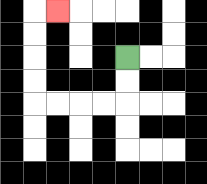{'start': '[5, 2]', 'end': '[2, 0]', 'path_directions': 'D,D,L,L,L,L,U,U,U,U,R', 'path_coordinates': '[[5, 2], [5, 3], [5, 4], [4, 4], [3, 4], [2, 4], [1, 4], [1, 3], [1, 2], [1, 1], [1, 0], [2, 0]]'}